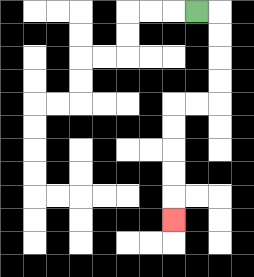{'start': '[8, 0]', 'end': '[7, 9]', 'path_directions': 'R,D,D,D,D,L,L,D,D,D,D,D', 'path_coordinates': '[[8, 0], [9, 0], [9, 1], [9, 2], [9, 3], [9, 4], [8, 4], [7, 4], [7, 5], [7, 6], [7, 7], [7, 8], [7, 9]]'}